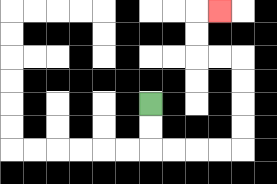{'start': '[6, 4]', 'end': '[9, 0]', 'path_directions': 'D,D,R,R,R,R,U,U,U,U,L,L,U,U,R', 'path_coordinates': '[[6, 4], [6, 5], [6, 6], [7, 6], [8, 6], [9, 6], [10, 6], [10, 5], [10, 4], [10, 3], [10, 2], [9, 2], [8, 2], [8, 1], [8, 0], [9, 0]]'}